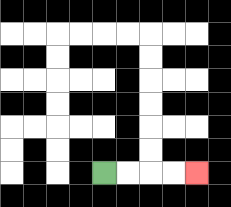{'start': '[4, 7]', 'end': '[8, 7]', 'path_directions': 'R,R,R,R', 'path_coordinates': '[[4, 7], [5, 7], [6, 7], [7, 7], [8, 7]]'}